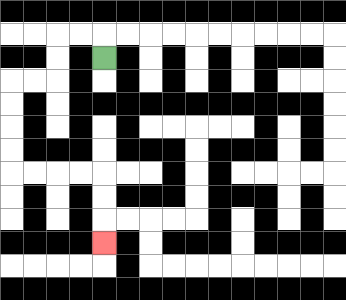{'start': '[4, 2]', 'end': '[4, 10]', 'path_directions': 'U,L,L,D,D,L,L,D,D,D,D,R,R,R,R,D,D,D', 'path_coordinates': '[[4, 2], [4, 1], [3, 1], [2, 1], [2, 2], [2, 3], [1, 3], [0, 3], [0, 4], [0, 5], [0, 6], [0, 7], [1, 7], [2, 7], [3, 7], [4, 7], [4, 8], [4, 9], [4, 10]]'}